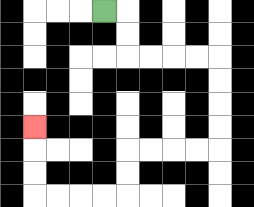{'start': '[4, 0]', 'end': '[1, 5]', 'path_directions': 'R,D,D,R,R,R,R,D,D,D,D,L,L,L,L,D,D,L,L,L,L,U,U,U', 'path_coordinates': '[[4, 0], [5, 0], [5, 1], [5, 2], [6, 2], [7, 2], [8, 2], [9, 2], [9, 3], [9, 4], [9, 5], [9, 6], [8, 6], [7, 6], [6, 6], [5, 6], [5, 7], [5, 8], [4, 8], [3, 8], [2, 8], [1, 8], [1, 7], [1, 6], [1, 5]]'}